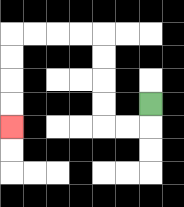{'start': '[6, 4]', 'end': '[0, 5]', 'path_directions': 'D,L,L,U,U,U,U,L,L,L,L,D,D,D,D', 'path_coordinates': '[[6, 4], [6, 5], [5, 5], [4, 5], [4, 4], [4, 3], [4, 2], [4, 1], [3, 1], [2, 1], [1, 1], [0, 1], [0, 2], [0, 3], [0, 4], [0, 5]]'}